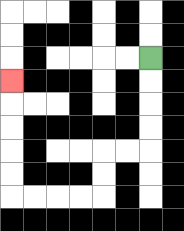{'start': '[6, 2]', 'end': '[0, 3]', 'path_directions': 'D,D,D,D,L,L,D,D,L,L,L,L,U,U,U,U,U', 'path_coordinates': '[[6, 2], [6, 3], [6, 4], [6, 5], [6, 6], [5, 6], [4, 6], [4, 7], [4, 8], [3, 8], [2, 8], [1, 8], [0, 8], [0, 7], [0, 6], [0, 5], [0, 4], [0, 3]]'}